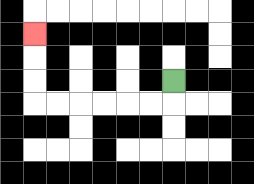{'start': '[7, 3]', 'end': '[1, 1]', 'path_directions': 'D,L,L,L,L,L,L,U,U,U', 'path_coordinates': '[[7, 3], [7, 4], [6, 4], [5, 4], [4, 4], [3, 4], [2, 4], [1, 4], [1, 3], [1, 2], [1, 1]]'}